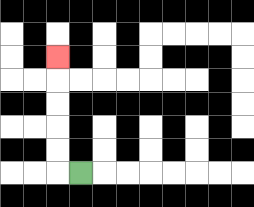{'start': '[3, 7]', 'end': '[2, 2]', 'path_directions': 'L,U,U,U,U,U', 'path_coordinates': '[[3, 7], [2, 7], [2, 6], [2, 5], [2, 4], [2, 3], [2, 2]]'}